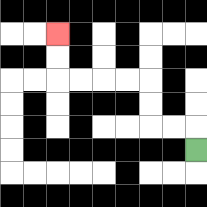{'start': '[8, 6]', 'end': '[2, 1]', 'path_directions': 'U,L,L,U,U,L,L,L,L,U,U', 'path_coordinates': '[[8, 6], [8, 5], [7, 5], [6, 5], [6, 4], [6, 3], [5, 3], [4, 3], [3, 3], [2, 3], [2, 2], [2, 1]]'}